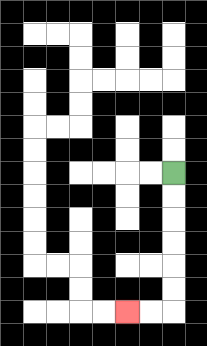{'start': '[7, 7]', 'end': '[5, 13]', 'path_directions': 'D,D,D,D,D,D,L,L', 'path_coordinates': '[[7, 7], [7, 8], [7, 9], [7, 10], [7, 11], [7, 12], [7, 13], [6, 13], [5, 13]]'}